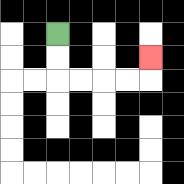{'start': '[2, 1]', 'end': '[6, 2]', 'path_directions': 'D,D,R,R,R,R,U', 'path_coordinates': '[[2, 1], [2, 2], [2, 3], [3, 3], [4, 3], [5, 3], [6, 3], [6, 2]]'}